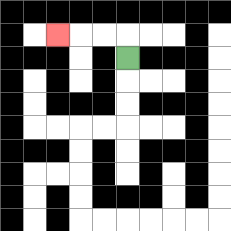{'start': '[5, 2]', 'end': '[2, 1]', 'path_directions': 'U,L,L,L', 'path_coordinates': '[[5, 2], [5, 1], [4, 1], [3, 1], [2, 1]]'}